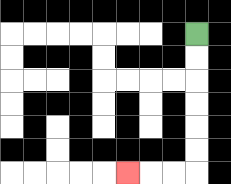{'start': '[8, 1]', 'end': '[5, 7]', 'path_directions': 'D,D,D,D,D,D,L,L,L', 'path_coordinates': '[[8, 1], [8, 2], [8, 3], [8, 4], [8, 5], [8, 6], [8, 7], [7, 7], [6, 7], [5, 7]]'}